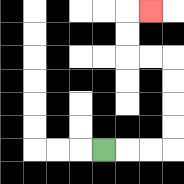{'start': '[4, 6]', 'end': '[6, 0]', 'path_directions': 'R,R,R,U,U,U,U,L,L,U,U,R', 'path_coordinates': '[[4, 6], [5, 6], [6, 6], [7, 6], [7, 5], [7, 4], [7, 3], [7, 2], [6, 2], [5, 2], [5, 1], [5, 0], [6, 0]]'}